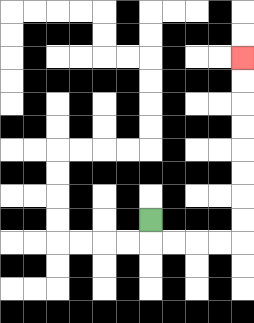{'start': '[6, 9]', 'end': '[10, 2]', 'path_directions': 'D,R,R,R,R,U,U,U,U,U,U,U,U', 'path_coordinates': '[[6, 9], [6, 10], [7, 10], [8, 10], [9, 10], [10, 10], [10, 9], [10, 8], [10, 7], [10, 6], [10, 5], [10, 4], [10, 3], [10, 2]]'}